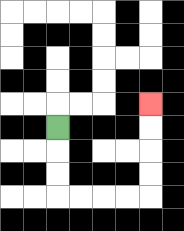{'start': '[2, 5]', 'end': '[6, 4]', 'path_directions': 'D,D,D,R,R,R,R,U,U,U,U', 'path_coordinates': '[[2, 5], [2, 6], [2, 7], [2, 8], [3, 8], [4, 8], [5, 8], [6, 8], [6, 7], [6, 6], [6, 5], [6, 4]]'}